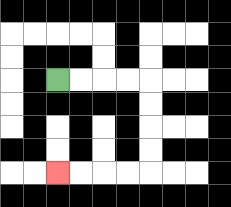{'start': '[2, 3]', 'end': '[2, 7]', 'path_directions': 'R,R,R,R,D,D,D,D,L,L,L,L', 'path_coordinates': '[[2, 3], [3, 3], [4, 3], [5, 3], [6, 3], [6, 4], [6, 5], [6, 6], [6, 7], [5, 7], [4, 7], [3, 7], [2, 7]]'}